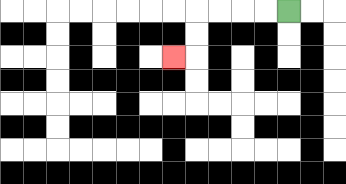{'start': '[12, 0]', 'end': '[7, 2]', 'path_directions': 'L,L,L,L,D,D,L', 'path_coordinates': '[[12, 0], [11, 0], [10, 0], [9, 0], [8, 0], [8, 1], [8, 2], [7, 2]]'}